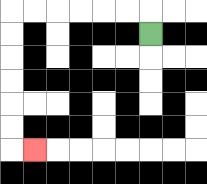{'start': '[6, 1]', 'end': '[1, 6]', 'path_directions': 'U,L,L,L,L,L,L,D,D,D,D,D,D,R', 'path_coordinates': '[[6, 1], [6, 0], [5, 0], [4, 0], [3, 0], [2, 0], [1, 0], [0, 0], [0, 1], [0, 2], [0, 3], [0, 4], [0, 5], [0, 6], [1, 6]]'}